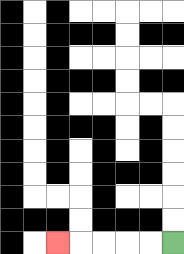{'start': '[7, 10]', 'end': '[2, 10]', 'path_directions': 'L,L,L,L,L', 'path_coordinates': '[[7, 10], [6, 10], [5, 10], [4, 10], [3, 10], [2, 10]]'}